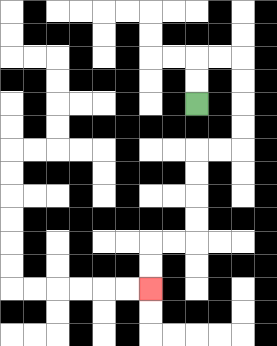{'start': '[8, 4]', 'end': '[6, 12]', 'path_directions': 'U,U,R,R,D,D,D,D,L,L,D,D,D,D,L,L,D,D', 'path_coordinates': '[[8, 4], [8, 3], [8, 2], [9, 2], [10, 2], [10, 3], [10, 4], [10, 5], [10, 6], [9, 6], [8, 6], [8, 7], [8, 8], [8, 9], [8, 10], [7, 10], [6, 10], [6, 11], [6, 12]]'}